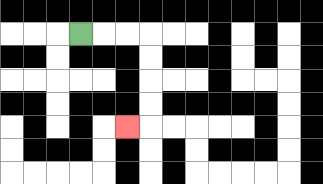{'start': '[3, 1]', 'end': '[5, 5]', 'path_directions': 'R,R,R,D,D,D,D,L', 'path_coordinates': '[[3, 1], [4, 1], [5, 1], [6, 1], [6, 2], [6, 3], [6, 4], [6, 5], [5, 5]]'}